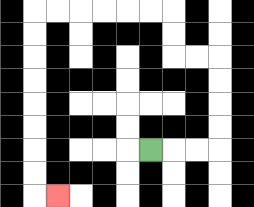{'start': '[6, 6]', 'end': '[2, 8]', 'path_directions': 'R,R,R,U,U,U,U,L,L,U,U,L,L,L,L,L,L,D,D,D,D,D,D,D,D,R', 'path_coordinates': '[[6, 6], [7, 6], [8, 6], [9, 6], [9, 5], [9, 4], [9, 3], [9, 2], [8, 2], [7, 2], [7, 1], [7, 0], [6, 0], [5, 0], [4, 0], [3, 0], [2, 0], [1, 0], [1, 1], [1, 2], [1, 3], [1, 4], [1, 5], [1, 6], [1, 7], [1, 8], [2, 8]]'}